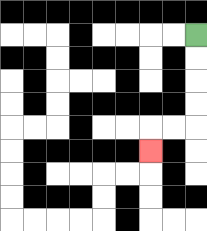{'start': '[8, 1]', 'end': '[6, 6]', 'path_directions': 'D,D,D,D,L,L,D', 'path_coordinates': '[[8, 1], [8, 2], [8, 3], [8, 4], [8, 5], [7, 5], [6, 5], [6, 6]]'}